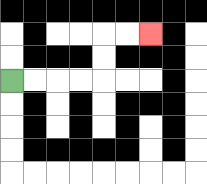{'start': '[0, 3]', 'end': '[6, 1]', 'path_directions': 'R,R,R,R,U,U,R,R', 'path_coordinates': '[[0, 3], [1, 3], [2, 3], [3, 3], [4, 3], [4, 2], [4, 1], [5, 1], [6, 1]]'}